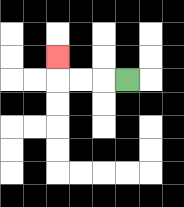{'start': '[5, 3]', 'end': '[2, 2]', 'path_directions': 'L,L,L,U', 'path_coordinates': '[[5, 3], [4, 3], [3, 3], [2, 3], [2, 2]]'}